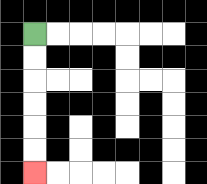{'start': '[1, 1]', 'end': '[1, 7]', 'path_directions': 'D,D,D,D,D,D', 'path_coordinates': '[[1, 1], [1, 2], [1, 3], [1, 4], [1, 5], [1, 6], [1, 7]]'}